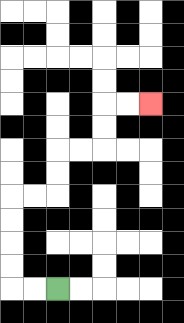{'start': '[2, 12]', 'end': '[6, 4]', 'path_directions': 'L,L,U,U,U,U,R,R,U,U,R,R,U,U,R,R', 'path_coordinates': '[[2, 12], [1, 12], [0, 12], [0, 11], [0, 10], [0, 9], [0, 8], [1, 8], [2, 8], [2, 7], [2, 6], [3, 6], [4, 6], [4, 5], [4, 4], [5, 4], [6, 4]]'}